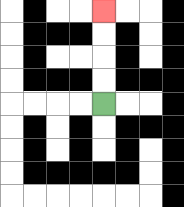{'start': '[4, 4]', 'end': '[4, 0]', 'path_directions': 'U,U,U,U', 'path_coordinates': '[[4, 4], [4, 3], [4, 2], [4, 1], [4, 0]]'}